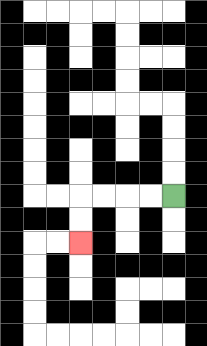{'start': '[7, 8]', 'end': '[3, 10]', 'path_directions': 'L,L,L,L,D,D', 'path_coordinates': '[[7, 8], [6, 8], [5, 8], [4, 8], [3, 8], [3, 9], [3, 10]]'}